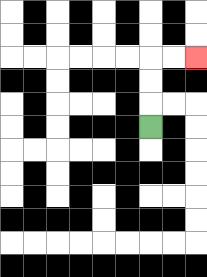{'start': '[6, 5]', 'end': '[8, 2]', 'path_directions': 'U,U,U,R,R', 'path_coordinates': '[[6, 5], [6, 4], [6, 3], [6, 2], [7, 2], [8, 2]]'}